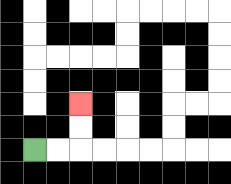{'start': '[1, 6]', 'end': '[3, 4]', 'path_directions': 'R,R,U,U', 'path_coordinates': '[[1, 6], [2, 6], [3, 6], [3, 5], [3, 4]]'}